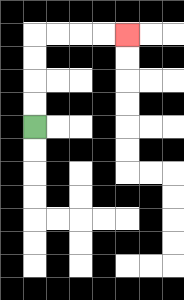{'start': '[1, 5]', 'end': '[5, 1]', 'path_directions': 'U,U,U,U,R,R,R,R', 'path_coordinates': '[[1, 5], [1, 4], [1, 3], [1, 2], [1, 1], [2, 1], [3, 1], [4, 1], [5, 1]]'}